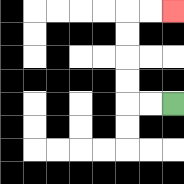{'start': '[7, 4]', 'end': '[7, 0]', 'path_directions': 'L,L,U,U,U,U,R,R', 'path_coordinates': '[[7, 4], [6, 4], [5, 4], [5, 3], [5, 2], [5, 1], [5, 0], [6, 0], [7, 0]]'}